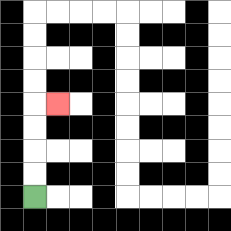{'start': '[1, 8]', 'end': '[2, 4]', 'path_directions': 'U,U,U,U,R', 'path_coordinates': '[[1, 8], [1, 7], [1, 6], [1, 5], [1, 4], [2, 4]]'}